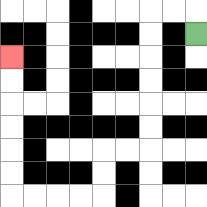{'start': '[8, 1]', 'end': '[0, 2]', 'path_directions': 'U,L,L,D,D,D,D,D,D,L,L,D,D,L,L,L,L,U,U,U,U,U,U', 'path_coordinates': '[[8, 1], [8, 0], [7, 0], [6, 0], [6, 1], [6, 2], [6, 3], [6, 4], [6, 5], [6, 6], [5, 6], [4, 6], [4, 7], [4, 8], [3, 8], [2, 8], [1, 8], [0, 8], [0, 7], [0, 6], [0, 5], [0, 4], [0, 3], [0, 2]]'}